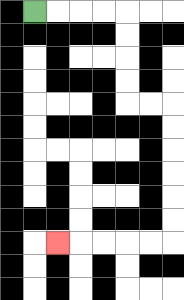{'start': '[1, 0]', 'end': '[2, 10]', 'path_directions': 'R,R,R,R,D,D,D,D,R,R,D,D,D,D,D,D,L,L,L,L,L', 'path_coordinates': '[[1, 0], [2, 0], [3, 0], [4, 0], [5, 0], [5, 1], [5, 2], [5, 3], [5, 4], [6, 4], [7, 4], [7, 5], [7, 6], [7, 7], [7, 8], [7, 9], [7, 10], [6, 10], [5, 10], [4, 10], [3, 10], [2, 10]]'}